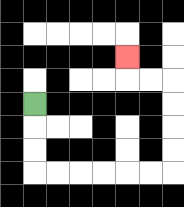{'start': '[1, 4]', 'end': '[5, 2]', 'path_directions': 'D,D,D,R,R,R,R,R,R,U,U,U,U,L,L,U', 'path_coordinates': '[[1, 4], [1, 5], [1, 6], [1, 7], [2, 7], [3, 7], [4, 7], [5, 7], [6, 7], [7, 7], [7, 6], [7, 5], [7, 4], [7, 3], [6, 3], [5, 3], [5, 2]]'}